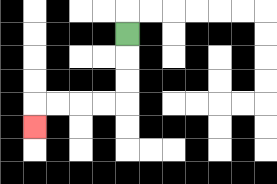{'start': '[5, 1]', 'end': '[1, 5]', 'path_directions': 'D,D,D,L,L,L,L,D', 'path_coordinates': '[[5, 1], [5, 2], [5, 3], [5, 4], [4, 4], [3, 4], [2, 4], [1, 4], [1, 5]]'}